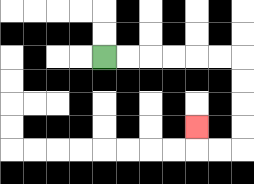{'start': '[4, 2]', 'end': '[8, 5]', 'path_directions': 'R,R,R,R,R,R,D,D,D,D,L,L,U', 'path_coordinates': '[[4, 2], [5, 2], [6, 2], [7, 2], [8, 2], [9, 2], [10, 2], [10, 3], [10, 4], [10, 5], [10, 6], [9, 6], [8, 6], [8, 5]]'}